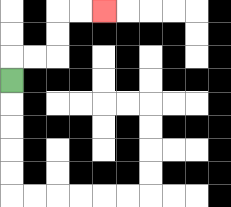{'start': '[0, 3]', 'end': '[4, 0]', 'path_directions': 'U,R,R,U,U,R,R', 'path_coordinates': '[[0, 3], [0, 2], [1, 2], [2, 2], [2, 1], [2, 0], [3, 0], [4, 0]]'}